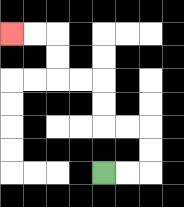{'start': '[4, 7]', 'end': '[0, 1]', 'path_directions': 'R,R,U,U,L,L,U,U,L,L,U,U,L,L', 'path_coordinates': '[[4, 7], [5, 7], [6, 7], [6, 6], [6, 5], [5, 5], [4, 5], [4, 4], [4, 3], [3, 3], [2, 3], [2, 2], [2, 1], [1, 1], [0, 1]]'}